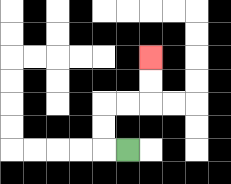{'start': '[5, 6]', 'end': '[6, 2]', 'path_directions': 'L,U,U,R,R,U,U', 'path_coordinates': '[[5, 6], [4, 6], [4, 5], [4, 4], [5, 4], [6, 4], [6, 3], [6, 2]]'}